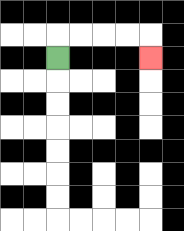{'start': '[2, 2]', 'end': '[6, 2]', 'path_directions': 'U,R,R,R,R,D', 'path_coordinates': '[[2, 2], [2, 1], [3, 1], [4, 1], [5, 1], [6, 1], [6, 2]]'}